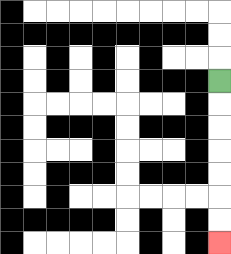{'start': '[9, 3]', 'end': '[9, 10]', 'path_directions': 'D,D,D,D,D,D,D', 'path_coordinates': '[[9, 3], [9, 4], [9, 5], [9, 6], [9, 7], [9, 8], [9, 9], [9, 10]]'}